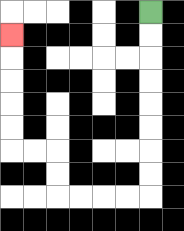{'start': '[6, 0]', 'end': '[0, 1]', 'path_directions': 'D,D,D,D,D,D,D,D,L,L,L,L,U,U,L,L,U,U,U,U,U', 'path_coordinates': '[[6, 0], [6, 1], [6, 2], [6, 3], [6, 4], [6, 5], [6, 6], [6, 7], [6, 8], [5, 8], [4, 8], [3, 8], [2, 8], [2, 7], [2, 6], [1, 6], [0, 6], [0, 5], [0, 4], [0, 3], [0, 2], [0, 1]]'}